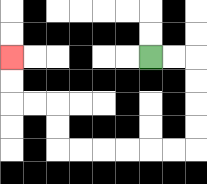{'start': '[6, 2]', 'end': '[0, 2]', 'path_directions': 'R,R,D,D,D,D,L,L,L,L,L,L,U,U,L,L,U,U', 'path_coordinates': '[[6, 2], [7, 2], [8, 2], [8, 3], [8, 4], [8, 5], [8, 6], [7, 6], [6, 6], [5, 6], [4, 6], [3, 6], [2, 6], [2, 5], [2, 4], [1, 4], [0, 4], [0, 3], [0, 2]]'}